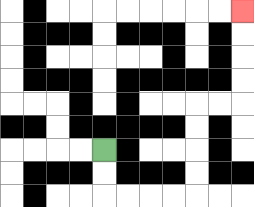{'start': '[4, 6]', 'end': '[10, 0]', 'path_directions': 'D,D,R,R,R,R,U,U,U,U,R,R,U,U,U,U', 'path_coordinates': '[[4, 6], [4, 7], [4, 8], [5, 8], [6, 8], [7, 8], [8, 8], [8, 7], [8, 6], [8, 5], [8, 4], [9, 4], [10, 4], [10, 3], [10, 2], [10, 1], [10, 0]]'}